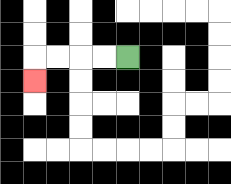{'start': '[5, 2]', 'end': '[1, 3]', 'path_directions': 'L,L,L,L,D', 'path_coordinates': '[[5, 2], [4, 2], [3, 2], [2, 2], [1, 2], [1, 3]]'}